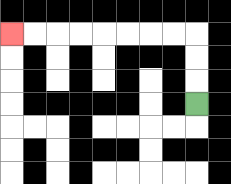{'start': '[8, 4]', 'end': '[0, 1]', 'path_directions': 'U,U,U,L,L,L,L,L,L,L,L', 'path_coordinates': '[[8, 4], [8, 3], [8, 2], [8, 1], [7, 1], [6, 1], [5, 1], [4, 1], [3, 1], [2, 1], [1, 1], [0, 1]]'}